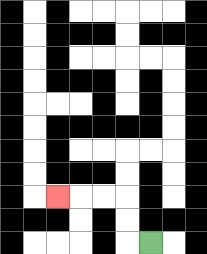{'start': '[6, 10]', 'end': '[2, 8]', 'path_directions': 'L,U,U,L,L,L', 'path_coordinates': '[[6, 10], [5, 10], [5, 9], [5, 8], [4, 8], [3, 8], [2, 8]]'}